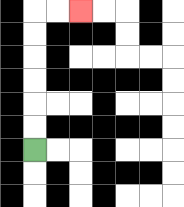{'start': '[1, 6]', 'end': '[3, 0]', 'path_directions': 'U,U,U,U,U,U,R,R', 'path_coordinates': '[[1, 6], [1, 5], [1, 4], [1, 3], [1, 2], [1, 1], [1, 0], [2, 0], [3, 0]]'}